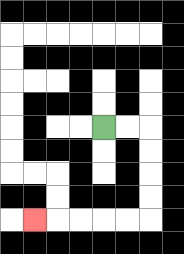{'start': '[4, 5]', 'end': '[1, 9]', 'path_directions': 'R,R,D,D,D,D,L,L,L,L,L', 'path_coordinates': '[[4, 5], [5, 5], [6, 5], [6, 6], [6, 7], [6, 8], [6, 9], [5, 9], [4, 9], [3, 9], [2, 9], [1, 9]]'}